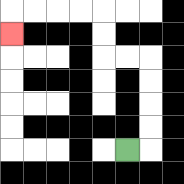{'start': '[5, 6]', 'end': '[0, 1]', 'path_directions': 'R,U,U,U,U,L,L,U,U,L,L,L,L,D', 'path_coordinates': '[[5, 6], [6, 6], [6, 5], [6, 4], [6, 3], [6, 2], [5, 2], [4, 2], [4, 1], [4, 0], [3, 0], [2, 0], [1, 0], [0, 0], [0, 1]]'}